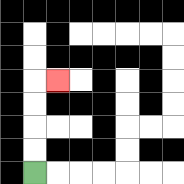{'start': '[1, 7]', 'end': '[2, 3]', 'path_directions': 'U,U,U,U,R', 'path_coordinates': '[[1, 7], [1, 6], [1, 5], [1, 4], [1, 3], [2, 3]]'}